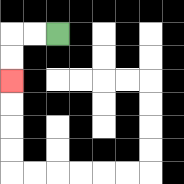{'start': '[2, 1]', 'end': '[0, 3]', 'path_directions': 'L,L,D,D', 'path_coordinates': '[[2, 1], [1, 1], [0, 1], [0, 2], [0, 3]]'}